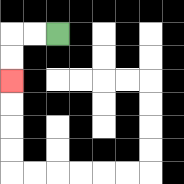{'start': '[2, 1]', 'end': '[0, 3]', 'path_directions': 'L,L,D,D', 'path_coordinates': '[[2, 1], [1, 1], [0, 1], [0, 2], [0, 3]]'}